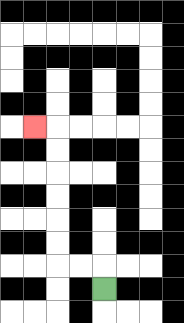{'start': '[4, 12]', 'end': '[1, 5]', 'path_directions': 'U,L,L,U,U,U,U,U,U,L', 'path_coordinates': '[[4, 12], [4, 11], [3, 11], [2, 11], [2, 10], [2, 9], [2, 8], [2, 7], [2, 6], [2, 5], [1, 5]]'}